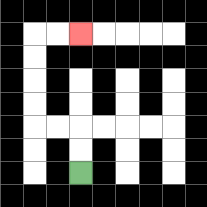{'start': '[3, 7]', 'end': '[3, 1]', 'path_directions': 'U,U,L,L,U,U,U,U,R,R', 'path_coordinates': '[[3, 7], [3, 6], [3, 5], [2, 5], [1, 5], [1, 4], [1, 3], [1, 2], [1, 1], [2, 1], [3, 1]]'}